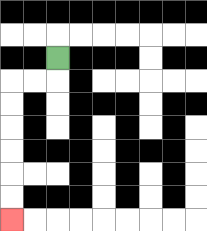{'start': '[2, 2]', 'end': '[0, 9]', 'path_directions': 'D,L,L,D,D,D,D,D,D', 'path_coordinates': '[[2, 2], [2, 3], [1, 3], [0, 3], [0, 4], [0, 5], [0, 6], [0, 7], [0, 8], [0, 9]]'}